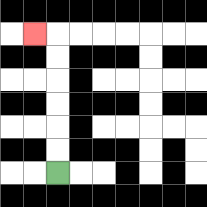{'start': '[2, 7]', 'end': '[1, 1]', 'path_directions': 'U,U,U,U,U,U,L', 'path_coordinates': '[[2, 7], [2, 6], [2, 5], [2, 4], [2, 3], [2, 2], [2, 1], [1, 1]]'}